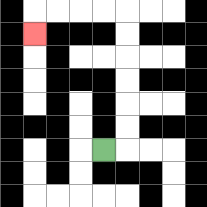{'start': '[4, 6]', 'end': '[1, 1]', 'path_directions': 'R,U,U,U,U,U,U,L,L,L,L,D', 'path_coordinates': '[[4, 6], [5, 6], [5, 5], [5, 4], [5, 3], [5, 2], [5, 1], [5, 0], [4, 0], [3, 0], [2, 0], [1, 0], [1, 1]]'}